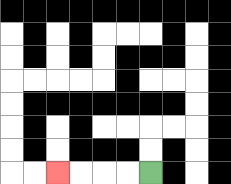{'start': '[6, 7]', 'end': '[2, 7]', 'path_directions': 'L,L,L,L', 'path_coordinates': '[[6, 7], [5, 7], [4, 7], [3, 7], [2, 7]]'}